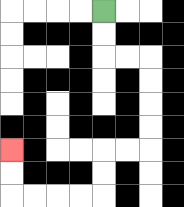{'start': '[4, 0]', 'end': '[0, 6]', 'path_directions': 'D,D,R,R,D,D,D,D,L,L,D,D,L,L,L,L,U,U', 'path_coordinates': '[[4, 0], [4, 1], [4, 2], [5, 2], [6, 2], [6, 3], [6, 4], [6, 5], [6, 6], [5, 6], [4, 6], [4, 7], [4, 8], [3, 8], [2, 8], [1, 8], [0, 8], [0, 7], [0, 6]]'}